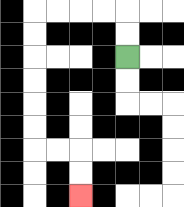{'start': '[5, 2]', 'end': '[3, 8]', 'path_directions': 'U,U,L,L,L,L,D,D,D,D,D,D,R,R,D,D', 'path_coordinates': '[[5, 2], [5, 1], [5, 0], [4, 0], [3, 0], [2, 0], [1, 0], [1, 1], [1, 2], [1, 3], [1, 4], [1, 5], [1, 6], [2, 6], [3, 6], [3, 7], [3, 8]]'}